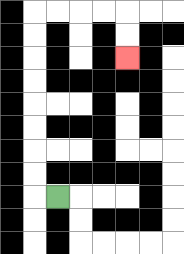{'start': '[2, 8]', 'end': '[5, 2]', 'path_directions': 'L,U,U,U,U,U,U,U,U,R,R,R,R,D,D', 'path_coordinates': '[[2, 8], [1, 8], [1, 7], [1, 6], [1, 5], [1, 4], [1, 3], [1, 2], [1, 1], [1, 0], [2, 0], [3, 0], [4, 0], [5, 0], [5, 1], [5, 2]]'}